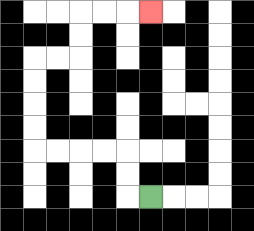{'start': '[6, 8]', 'end': '[6, 0]', 'path_directions': 'L,U,U,L,L,L,L,U,U,U,U,R,R,U,U,R,R,R', 'path_coordinates': '[[6, 8], [5, 8], [5, 7], [5, 6], [4, 6], [3, 6], [2, 6], [1, 6], [1, 5], [1, 4], [1, 3], [1, 2], [2, 2], [3, 2], [3, 1], [3, 0], [4, 0], [5, 0], [6, 0]]'}